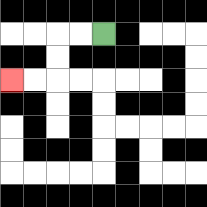{'start': '[4, 1]', 'end': '[0, 3]', 'path_directions': 'L,L,D,D,L,L', 'path_coordinates': '[[4, 1], [3, 1], [2, 1], [2, 2], [2, 3], [1, 3], [0, 3]]'}